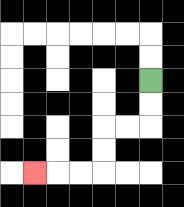{'start': '[6, 3]', 'end': '[1, 7]', 'path_directions': 'D,D,L,L,D,D,L,L,L', 'path_coordinates': '[[6, 3], [6, 4], [6, 5], [5, 5], [4, 5], [4, 6], [4, 7], [3, 7], [2, 7], [1, 7]]'}